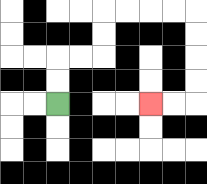{'start': '[2, 4]', 'end': '[6, 4]', 'path_directions': 'U,U,R,R,U,U,R,R,R,R,D,D,D,D,L,L', 'path_coordinates': '[[2, 4], [2, 3], [2, 2], [3, 2], [4, 2], [4, 1], [4, 0], [5, 0], [6, 0], [7, 0], [8, 0], [8, 1], [8, 2], [8, 3], [8, 4], [7, 4], [6, 4]]'}